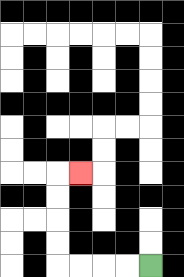{'start': '[6, 11]', 'end': '[3, 7]', 'path_directions': 'L,L,L,L,U,U,U,U,R', 'path_coordinates': '[[6, 11], [5, 11], [4, 11], [3, 11], [2, 11], [2, 10], [2, 9], [2, 8], [2, 7], [3, 7]]'}